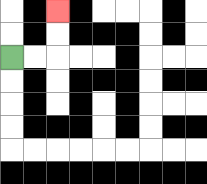{'start': '[0, 2]', 'end': '[2, 0]', 'path_directions': 'R,R,U,U', 'path_coordinates': '[[0, 2], [1, 2], [2, 2], [2, 1], [2, 0]]'}